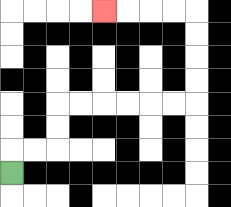{'start': '[0, 7]', 'end': '[4, 0]', 'path_directions': 'U,R,R,U,U,R,R,R,R,R,R,U,U,U,U,L,L,L,L', 'path_coordinates': '[[0, 7], [0, 6], [1, 6], [2, 6], [2, 5], [2, 4], [3, 4], [4, 4], [5, 4], [6, 4], [7, 4], [8, 4], [8, 3], [8, 2], [8, 1], [8, 0], [7, 0], [6, 0], [5, 0], [4, 0]]'}